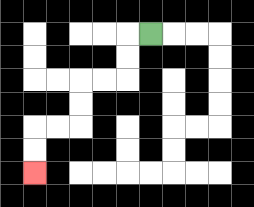{'start': '[6, 1]', 'end': '[1, 7]', 'path_directions': 'L,D,D,L,L,D,D,L,L,D,D', 'path_coordinates': '[[6, 1], [5, 1], [5, 2], [5, 3], [4, 3], [3, 3], [3, 4], [3, 5], [2, 5], [1, 5], [1, 6], [1, 7]]'}